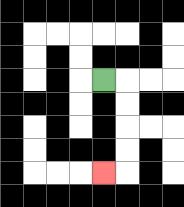{'start': '[4, 3]', 'end': '[4, 7]', 'path_directions': 'R,D,D,D,D,L', 'path_coordinates': '[[4, 3], [5, 3], [5, 4], [5, 5], [5, 6], [5, 7], [4, 7]]'}